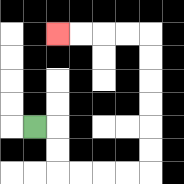{'start': '[1, 5]', 'end': '[2, 1]', 'path_directions': 'R,D,D,R,R,R,R,U,U,U,U,U,U,L,L,L,L', 'path_coordinates': '[[1, 5], [2, 5], [2, 6], [2, 7], [3, 7], [4, 7], [5, 7], [6, 7], [6, 6], [6, 5], [6, 4], [6, 3], [6, 2], [6, 1], [5, 1], [4, 1], [3, 1], [2, 1]]'}